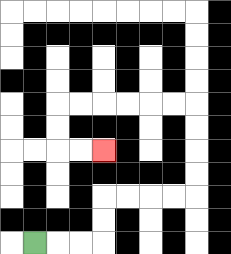{'start': '[1, 10]', 'end': '[4, 6]', 'path_directions': 'R,R,R,U,U,R,R,R,R,U,U,U,U,L,L,L,L,L,L,D,D,R,R', 'path_coordinates': '[[1, 10], [2, 10], [3, 10], [4, 10], [4, 9], [4, 8], [5, 8], [6, 8], [7, 8], [8, 8], [8, 7], [8, 6], [8, 5], [8, 4], [7, 4], [6, 4], [5, 4], [4, 4], [3, 4], [2, 4], [2, 5], [2, 6], [3, 6], [4, 6]]'}